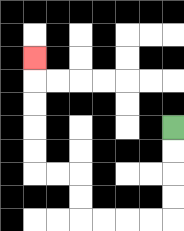{'start': '[7, 5]', 'end': '[1, 2]', 'path_directions': 'D,D,D,D,L,L,L,L,U,U,L,L,U,U,U,U,U', 'path_coordinates': '[[7, 5], [7, 6], [7, 7], [7, 8], [7, 9], [6, 9], [5, 9], [4, 9], [3, 9], [3, 8], [3, 7], [2, 7], [1, 7], [1, 6], [1, 5], [1, 4], [1, 3], [1, 2]]'}